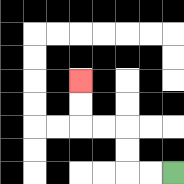{'start': '[7, 7]', 'end': '[3, 3]', 'path_directions': 'L,L,U,U,L,L,U,U', 'path_coordinates': '[[7, 7], [6, 7], [5, 7], [5, 6], [5, 5], [4, 5], [3, 5], [3, 4], [3, 3]]'}